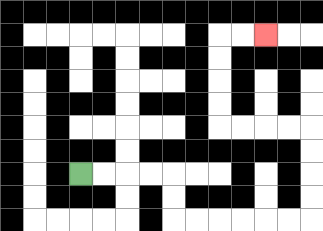{'start': '[3, 7]', 'end': '[11, 1]', 'path_directions': 'R,R,R,R,D,D,R,R,R,R,R,R,U,U,U,U,L,L,L,L,U,U,U,U,R,R', 'path_coordinates': '[[3, 7], [4, 7], [5, 7], [6, 7], [7, 7], [7, 8], [7, 9], [8, 9], [9, 9], [10, 9], [11, 9], [12, 9], [13, 9], [13, 8], [13, 7], [13, 6], [13, 5], [12, 5], [11, 5], [10, 5], [9, 5], [9, 4], [9, 3], [9, 2], [9, 1], [10, 1], [11, 1]]'}